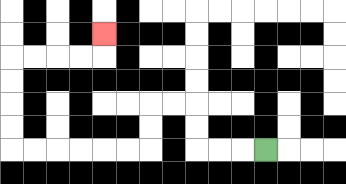{'start': '[11, 6]', 'end': '[4, 1]', 'path_directions': 'L,L,L,U,U,L,L,D,D,L,L,L,L,L,L,U,U,U,U,R,R,R,R,U', 'path_coordinates': '[[11, 6], [10, 6], [9, 6], [8, 6], [8, 5], [8, 4], [7, 4], [6, 4], [6, 5], [6, 6], [5, 6], [4, 6], [3, 6], [2, 6], [1, 6], [0, 6], [0, 5], [0, 4], [0, 3], [0, 2], [1, 2], [2, 2], [3, 2], [4, 2], [4, 1]]'}